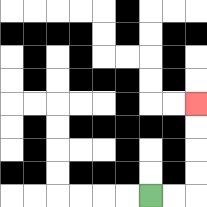{'start': '[6, 8]', 'end': '[8, 4]', 'path_directions': 'R,R,U,U,U,U', 'path_coordinates': '[[6, 8], [7, 8], [8, 8], [8, 7], [8, 6], [8, 5], [8, 4]]'}